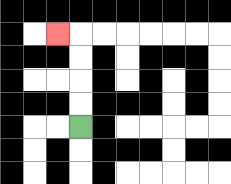{'start': '[3, 5]', 'end': '[2, 1]', 'path_directions': 'U,U,U,U,L', 'path_coordinates': '[[3, 5], [3, 4], [3, 3], [3, 2], [3, 1], [2, 1]]'}